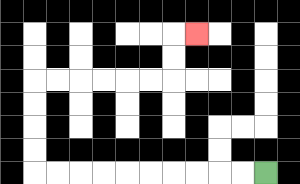{'start': '[11, 7]', 'end': '[8, 1]', 'path_directions': 'L,L,L,L,L,L,L,L,L,L,U,U,U,U,R,R,R,R,R,R,U,U,R', 'path_coordinates': '[[11, 7], [10, 7], [9, 7], [8, 7], [7, 7], [6, 7], [5, 7], [4, 7], [3, 7], [2, 7], [1, 7], [1, 6], [1, 5], [1, 4], [1, 3], [2, 3], [3, 3], [4, 3], [5, 3], [6, 3], [7, 3], [7, 2], [7, 1], [8, 1]]'}